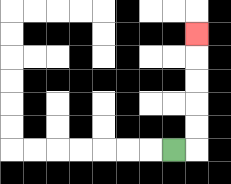{'start': '[7, 6]', 'end': '[8, 1]', 'path_directions': 'R,U,U,U,U,U', 'path_coordinates': '[[7, 6], [8, 6], [8, 5], [8, 4], [8, 3], [8, 2], [8, 1]]'}